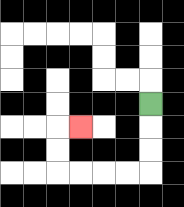{'start': '[6, 4]', 'end': '[3, 5]', 'path_directions': 'D,D,D,L,L,L,L,U,U,R', 'path_coordinates': '[[6, 4], [6, 5], [6, 6], [6, 7], [5, 7], [4, 7], [3, 7], [2, 7], [2, 6], [2, 5], [3, 5]]'}